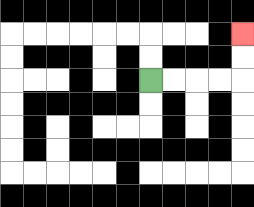{'start': '[6, 3]', 'end': '[10, 1]', 'path_directions': 'R,R,R,R,U,U', 'path_coordinates': '[[6, 3], [7, 3], [8, 3], [9, 3], [10, 3], [10, 2], [10, 1]]'}